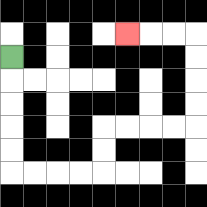{'start': '[0, 2]', 'end': '[5, 1]', 'path_directions': 'D,D,D,D,D,R,R,R,R,U,U,R,R,R,R,U,U,U,U,L,L,L', 'path_coordinates': '[[0, 2], [0, 3], [0, 4], [0, 5], [0, 6], [0, 7], [1, 7], [2, 7], [3, 7], [4, 7], [4, 6], [4, 5], [5, 5], [6, 5], [7, 5], [8, 5], [8, 4], [8, 3], [8, 2], [8, 1], [7, 1], [6, 1], [5, 1]]'}